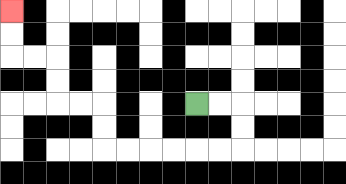{'start': '[8, 4]', 'end': '[0, 0]', 'path_directions': 'R,R,D,D,L,L,L,L,L,L,U,U,L,L,U,U,L,L,U,U', 'path_coordinates': '[[8, 4], [9, 4], [10, 4], [10, 5], [10, 6], [9, 6], [8, 6], [7, 6], [6, 6], [5, 6], [4, 6], [4, 5], [4, 4], [3, 4], [2, 4], [2, 3], [2, 2], [1, 2], [0, 2], [0, 1], [0, 0]]'}